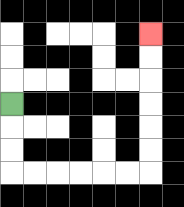{'start': '[0, 4]', 'end': '[6, 1]', 'path_directions': 'D,D,D,R,R,R,R,R,R,U,U,U,U,U,U', 'path_coordinates': '[[0, 4], [0, 5], [0, 6], [0, 7], [1, 7], [2, 7], [3, 7], [4, 7], [5, 7], [6, 7], [6, 6], [6, 5], [6, 4], [6, 3], [6, 2], [6, 1]]'}